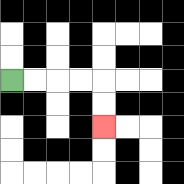{'start': '[0, 3]', 'end': '[4, 5]', 'path_directions': 'R,R,R,R,D,D', 'path_coordinates': '[[0, 3], [1, 3], [2, 3], [3, 3], [4, 3], [4, 4], [4, 5]]'}